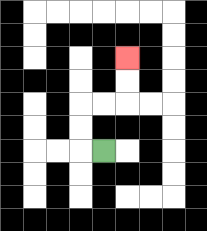{'start': '[4, 6]', 'end': '[5, 2]', 'path_directions': 'L,U,U,R,R,U,U', 'path_coordinates': '[[4, 6], [3, 6], [3, 5], [3, 4], [4, 4], [5, 4], [5, 3], [5, 2]]'}